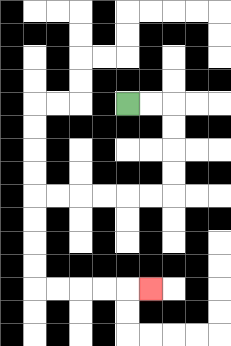{'start': '[5, 4]', 'end': '[6, 12]', 'path_directions': 'R,R,D,D,D,D,L,L,L,L,L,L,D,D,D,D,R,R,R,R,R', 'path_coordinates': '[[5, 4], [6, 4], [7, 4], [7, 5], [7, 6], [7, 7], [7, 8], [6, 8], [5, 8], [4, 8], [3, 8], [2, 8], [1, 8], [1, 9], [1, 10], [1, 11], [1, 12], [2, 12], [3, 12], [4, 12], [5, 12], [6, 12]]'}